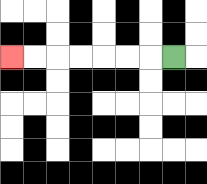{'start': '[7, 2]', 'end': '[0, 2]', 'path_directions': 'L,L,L,L,L,L,L', 'path_coordinates': '[[7, 2], [6, 2], [5, 2], [4, 2], [3, 2], [2, 2], [1, 2], [0, 2]]'}